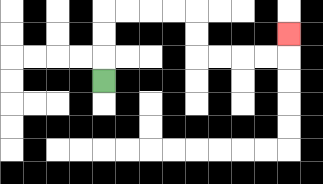{'start': '[4, 3]', 'end': '[12, 1]', 'path_directions': 'U,U,U,R,R,R,R,D,D,R,R,R,R,U', 'path_coordinates': '[[4, 3], [4, 2], [4, 1], [4, 0], [5, 0], [6, 0], [7, 0], [8, 0], [8, 1], [8, 2], [9, 2], [10, 2], [11, 2], [12, 2], [12, 1]]'}